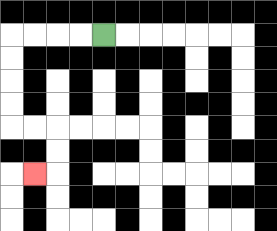{'start': '[4, 1]', 'end': '[1, 7]', 'path_directions': 'L,L,L,L,D,D,D,D,R,R,D,D,L', 'path_coordinates': '[[4, 1], [3, 1], [2, 1], [1, 1], [0, 1], [0, 2], [0, 3], [0, 4], [0, 5], [1, 5], [2, 5], [2, 6], [2, 7], [1, 7]]'}